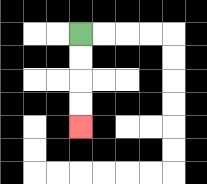{'start': '[3, 1]', 'end': '[3, 5]', 'path_directions': 'D,D,D,D', 'path_coordinates': '[[3, 1], [3, 2], [3, 3], [3, 4], [3, 5]]'}